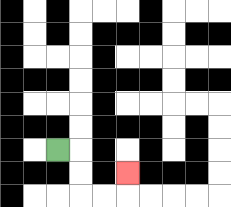{'start': '[2, 6]', 'end': '[5, 7]', 'path_directions': 'R,D,D,R,R,U', 'path_coordinates': '[[2, 6], [3, 6], [3, 7], [3, 8], [4, 8], [5, 8], [5, 7]]'}